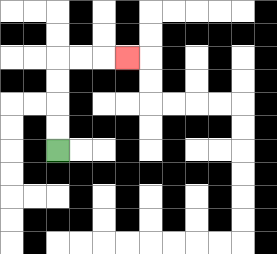{'start': '[2, 6]', 'end': '[5, 2]', 'path_directions': 'U,U,U,U,R,R,R', 'path_coordinates': '[[2, 6], [2, 5], [2, 4], [2, 3], [2, 2], [3, 2], [4, 2], [5, 2]]'}